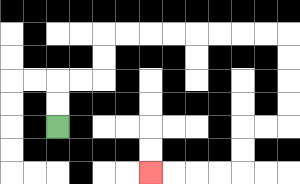{'start': '[2, 5]', 'end': '[6, 7]', 'path_directions': 'U,U,R,R,U,U,R,R,R,R,R,R,R,R,D,D,D,D,L,L,D,D,L,L,L,L', 'path_coordinates': '[[2, 5], [2, 4], [2, 3], [3, 3], [4, 3], [4, 2], [4, 1], [5, 1], [6, 1], [7, 1], [8, 1], [9, 1], [10, 1], [11, 1], [12, 1], [12, 2], [12, 3], [12, 4], [12, 5], [11, 5], [10, 5], [10, 6], [10, 7], [9, 7], [8, 7], [7, 7], [6, 7]]'}